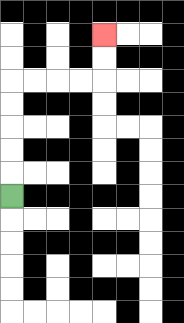{'start': '[0, 8]', 'end': '[4, 1]', 'path_directions': 'U,U,U,U,U,R,R,R,R,U,U', 'path_coordinates': '[[0, 8], [0, 7], [0, 6], [0, 5], [0, 4], [0, 3], [1, 3], [2, 3], [3, 3], [4, 3], [4, 2], [4, 1]]'}